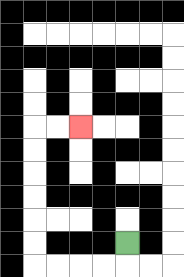{'start': '[5, 10]', 'end': '[3, 5]', 'path_directions': 'D,L,L,L,L,U,U,U,U,U,U,R,R', 'path_coordinates': '[[5, 10], [5, 11], [4, 11], [3, 11], [2, 11], [1, 11], [1, 10], [1, 9], [1, 8], [1, 7], [1, 6], [1, 5], [2, 5], [3, 5]]'}